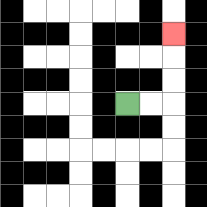{'start': '[5, 4]', 'end': '[7, 1]', 'path_directions': 'R,R,U,U,U', 'path_coordinates': '[[5, 4], [6, 4], [7, 4], [7, 3], [7, 2], [7, 1]]'}